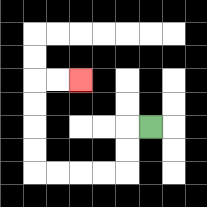{'start': '[6, 5]', 'end': '[3, 3]', 'path_directions': 'L,D,D,L,L,L,L,U,U,U,U,R,R', 'path_coordinates': '[[6, 5], [5, 5], [5, 6], [5, 7], [4, 7], [3, 7], [2, 7], [1, 7], [1, 6], [1, 5], [1, 4], [1, 3], [2, 3], [3, 3]]'}